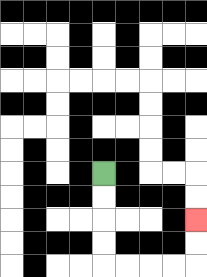{'start': '[4, 7]', 'end': '[8, 9]', 'path_directions': 'D,D,D,D,R,R,R,R,U,U', 'path_coordinates': '[[4, 7], [4, 8], [4, 9], [4, 10], [4, 11], [5, 11], [6, 11], [7, 11], [8, 11], [8, 10], [8, 9]]'}